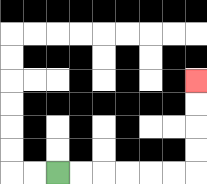{'start': '[2, 7]', 'end': '[8, 3]', 'path_directions': 'R,R,R,R,R,R,U,U,U,U', 'path_coordinates': '[[2, 7], [3, 7], [4, 7], [5, 7], [6, 7], [7, 7], [8, 7], [8, 6], [8, 5], [8, 4], [8, 3]]'}